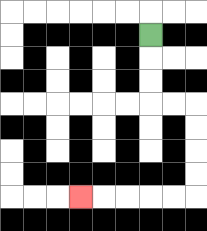{'start': '[6, 1]', 'end': '[3, 8]', 'path_directions': 'D,D,D,R,R,D,D,D,D,L,L,L,L,L', 'path_coordinates': '[[6, 1], [6, 2], [6, 3], [6, 4], [7, 4], [8, 4], [8, 5], [8, 6], [8, 7], [8, 8], [7, 8], [6, 8], [5, 8], [4, 8], [3, 8]]'}